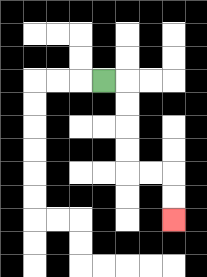{'start': '[4, 3]', 'end': '[7, 9]', 'path_directions': 'R,D,D,D,D,R,R,D,D', 'path_coordinates': '[[4, 3], [5, 3], [5, 4], [5, 5], [5, 6], [5, 7], [6, 7], [7, 7], [7, 8], [7, 9]]'}